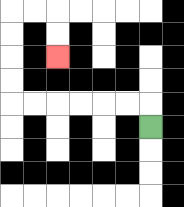{'start': '[6, 5]', 'end': '[2, 2]', 'path_directions': 'U,L,L,L,L,L,L,U,U,U,U,R,R,D,D', 'path_coordinates': '[[6, 5], [6, 4], [5, 4], [4, 4], [3, 4], [2, 4], [1, 4], [0, 4], [0, 3], [0, 2], [0, 1], [0, 0], [1, 0], [2, 0], [2, 1], [2, 2]]'}